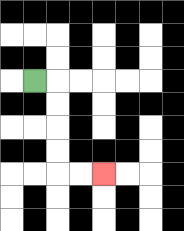{'start': '[1, 3]', 'end': '[4, 7]', 'path_directions': 'R,D,D,D,D,R,R', 'path_coordinates': '[[1, 3], [2, 3], [2, 4], [2, 5], [2, 6], [2, 7], [3, 7], [4, 7]]'}